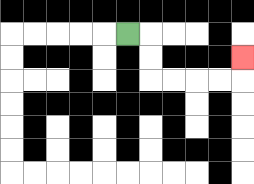{'start': '[5, 1]', 'end': '[10, 2]', 'path_directions': 'R,D,D,R,R,R,R,U', 'path_coordinates': '[[5, 1], [6, 1], [6, 2], [6, 3], [7, 3], [8, 3], [9, 3], [10, 3], [10, 2]]'}